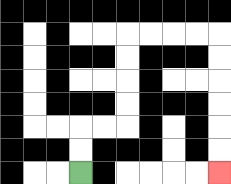{'start': '[3, 7]', 'end': '[9, 7]', 'path_directions': 'U,U,R,R,U,U,U,U,R,R,R,R,D,D,D,D,D,D', 'path_coordinates': '[[3, 7], [3, 6], [3, 5], [4, 5], [5, 5], [5, 4], [5, 3], [5, 2], [5, 1], [6, 1], [7, 1], [8, 1], [9, 1], [9, 2], [9, 3], [9, 4], [9, 5], [9, 6], [9, 7]]'}